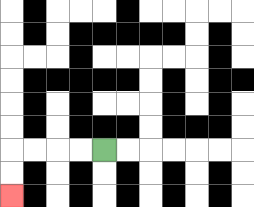{'start': '[4, 6]', 'end': '[0, 8]', 'path_directions': 'L,L,L,L,D,D', 'path_coordinates': '[[4, 6], [3, 6], [2, 6], [1, 6], [0, 6], [0, 7], [0, 8]]'}